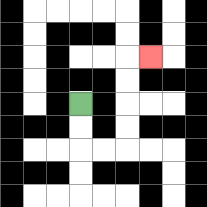{'start': '[3, 4]', 'end': '[6, 2]', 'path_directions': 'D,D,R,R,U,U,U,U,R', 'path_coordinates': '[[3, 4], [3, 5], [3, 6], [4, 6], [5, 6], [5, 5], [5, 4], [5, 3], [5, 2], [6, 2]]'}